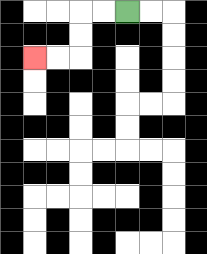{'start': '[5, 0]', 'end': '[1, 2]', 'path_directions': 'L,L,D,D,L,L', 'path_coordinates': '[[5, 0], [4, 0], [3, 0], [3, 1], [3, 2], [2, 2], [1, 2]]'}